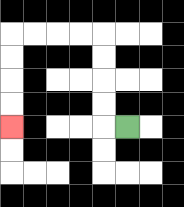{'start': '[5, 5]', 'end': '[0, 5]', 'path_directions': 'L,U,U,U,U,L,L,L,L,D,D,D,D', 'path_coordinates': '[[5, 5], [4, 5], [4, 4], [4, 3], [4, 2], [4, 1], [3, 1], [2, 1], [1, 1], [0, 1], [0, 2], [0, 3], [0, 4], [0, 5]]'}